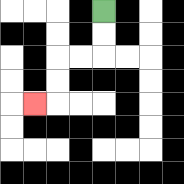{'start': '[4, 0]', 'end': '[1, 4]', 'path_directions': 'D,D,L,L,D,D,L', 'path_coordinates': '[[4, 0], [4, 1], [4, 2], [3, 2], [2, 2], [2, 3], [2, 4], [1, 4]]'}